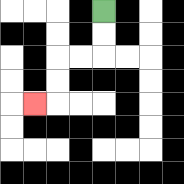{'start': '[4, 0]', 'end': '[1, 4]', 'path_directions': 'D,D,L,L,D,D,L', 'path_coordinates': '[[4, 0], [4, 1], [4, 2], [3, 2], [2, 2], [2, 3], [2, 4], [1, 4]]'}